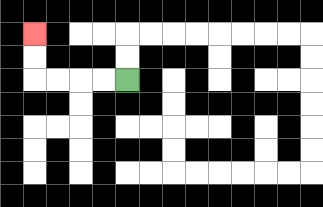{'start': '[5, 3]', 'end': '[1, 1]', 'path_directions': 'L,L,L,L,U,U', 'path_coordinates': '[[5, 3], [4, 3], [3, 3], [2, 3], [1, 3], [1, 2], [1, 1]]'}